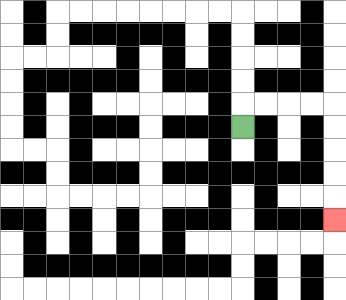{'start': '[10, 5]', 'end': '[14, 9]', 'path_directions': 'U,R,R,R,R,D,D,D,D,D', 'path_coordinates': '[[10, 5], [10, 4], [11, 4], [12, 4], [13, 4], [14, 4], [14, 5], [14, 6], [14, 7], [14, 8], [14, 9]]'}